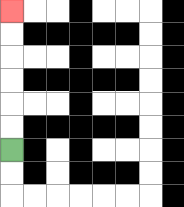{'start': '[0, 6]', 'end': '[0, 0]', 'path_directions': 'U,U,U,U,U,U', 'path_coordinates': '[[0, 6], [0, 5], [0, 4], [0, 3], [0, 2], [0, 1], [0, 0]]'}